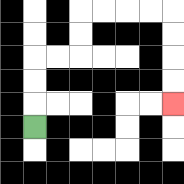{'start': '[1, 5]', 'end': '[7, 4]', 'path_directions': 'U,U,U,R,R,U,U,R,R,R,R,D,D,D,D', 'path_coordinates': '[[1, 5], [1, 4], [1, 3], [1, 2], [2, 2], [3, 2], [3, 1], [3, 0], [4, 0], [5, 0], [6, 0], [7, 0], [7, 1], [7, 2], [7, 3], [7, 4]]'}